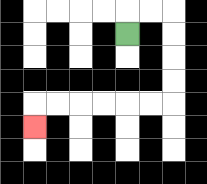{'start': '[5, 1]', 'end': '[1, 5]', 'path_directions': 'U,R,R,D,D,D,D,L,L,L,L,L,L,D', 'path_coordinates': '[[5, 1], [5, 0], [6, 0], [7, 0], [7, 1], [7, 2], [7, 3], [7, 4], [6, 4], [5, 4], [4, 4], [3, 4], [2, 4], [1, 4], [1, 5]]'}